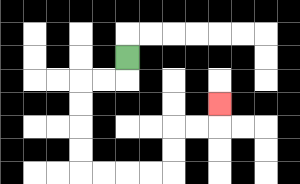{'start': '[5, 2]', 'end': '[9, 4]', 'path_directions': 'D,L,L,D,D,D,D,R,R,R,R,U,U,R,R,U', 'path_coordinates': '[[5, 2], [5, 3], [4, 3], [3, 3], [3, 4], [3, 5], [3, 6], [3, 7], [4, 7], [5, 7], [6, 7], [7, 7], [7, 6], [7, 5], [8, 5], [9, 5], [9, 4]]'}